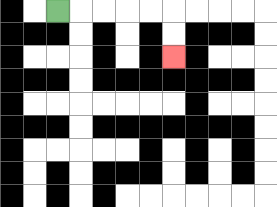{'start': '[2, 0]', 'end': '[7, 2]', 'path_directions': 'R,R,R,R,R,D,D', 'path_coordinates': '[[2, 0], [3, 0], [4, 0], [5, 0], [6, 0], [7, 0], [7, 1], [7, 2]]'}